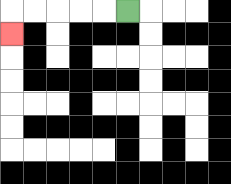{'start': '[5, 0]', 'end': '[0, 1]', 'path_directions': 'L,L,L,L,L,D', 'path_coordinates': '[[5, 0], [4, 0], [3, 0], [2, 0], [1, 0], [0, 0], [0, 1]]'}